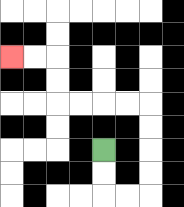{'start': '[4, 6]', 'end': '[0, 2]', 'path_directions': 'D,D,R,R,U,U,U,U,L,L,L,L,U,U,L,L', 'path_coordinates': '[[4, 6], [4, 7], [4, 8], [5, 8], [6, 8], [6, 7], [6, 6], [6, 5], [6, 4], [5, 4], [4, 4], [3, 4], [2, 4], [2, 3], [2, 2], [1, 2], [0, 2]]'}